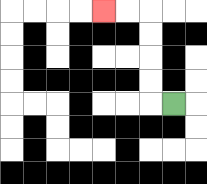{'start': '[7, 4]', 'end': '[4, 0]', 'path_directions': 'L,U,U,U,U,L,L', 'path_coordinates': '[[7, 4], [6, 4], [6, 3], [6, 2], [6, 1], [6, 0], [5, 0], [4, 0]]'}